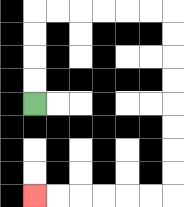{'start': '[1, 4]', 'end': '[1, 8]', 'path_directions': 'U,U,U,U,R,R,R,R,R,R,D,D,D,D,D,D,D,D,L,L,L,L,L,L', 'path_coordinates': '[[1, 4], [1, 3], [1, 2], [1, 1], [1, 0], [2, 0], [3, 0], [4, 0], [5, 0], [6, 0], [7, 0], [7, 1], [7, 2], [7, 3], [7, 4], [7, 5], [7, 6], [7, 7], [7, 8], [6, 8], [5, 8], [4, 8], [3, 8], [2, 8], [1, 8]]'}